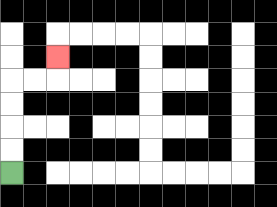{'start': '[0, 7]', 'end': '[2, 2]', 'path_directions': 'U,U,U,U,R,R,U', 'path_coordinates': '[[0, 7], [0, 6], [0, 5], [0, 4], [0, 3], [1, 3], [2, 3], [2, 2]]'}